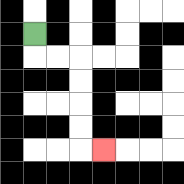{'start': '[1, 1]', 'end': '[4, 6]', 'path_directions': 'D,R,R,D,D,D,D,R', 'path_coordinates': '[[1, 1], [1, 2], [2, 2], [3, 2], [3, 3], [3, 4], [3, 5], [3, 6], [4, 6]]'}